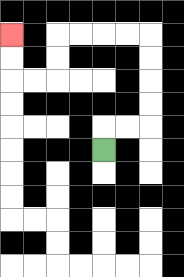{'start': '[4, 6]', 'end': '[0, 1]', 'path_directions': 'U,R,R,U,U,U,U,L,L,L,L,D,D,L,L,U,U', 'path_coordinates': '[[4, 6], [4, 5], [5, 5], [6, 5], [6, 4], [6, 3], [6, 2], [6, 1], [5, 1], [4, 1], [3, 1], [2, 1], [2, 2], [2, 3], [1, 3], [0, 3], [0, 2], [0, 1]]'}